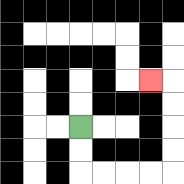{'start': '[3, 5]', 'end': '[6, 3]', 'path_directions': 'D,D,R,R,R,R,U,U,U,U,L', 'path_coordinates': '[[3, 5], [3, 6], [3, 7], [4, 7], [5, 7], [6, 7], [7, 7], [7, 6], [7, 5], [7, 4], [7, 3], [6, 3]]'}